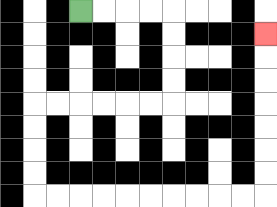{'start': '[3, 0]', 'end': '[11, 1]', 'path_directions': 'R,R,R,R,D,D,D,D,L,L,L,L,L,L,D,D,D,D,R,R,R,R,R,R,R,R,R,R,U,U,U,U,U,U,U', 'path_coordinates': '[[3, 0], [4, 0], [5, 0], [6, 0], [7, 0], [7, 1], [7, 2], [7, 3], [7, 4], [6, 4], [5, 4], [4, 4], [3, 4], [2, 4], [1, 4], [1, 5], [1, 6], [1, 7], [1, 8], [2, 8], [3, 8], [4, 8], [5, 8], [6, 8], [7, 8], [8, 8], [9, 8], [10, 8], [11, 8], [11, 7], [11, 6], [11, 5], [11, 4], [11, 3], [11, 2], [11, 1]]'}